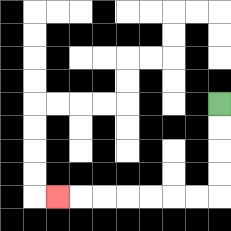{'start': '[9, 4]', 'end': '[2, 8]', 'path_directions': 'D,D,D,D,L,L,L,L,L,L,L', 'path_coordinates': '[[9, 4], [9, 5], [9, 6], [9, 7], [9, 8], [8, 8], [7, 8], [6, 8], [5, 8], [4, 8], [3, 8], [2, 8]]'}